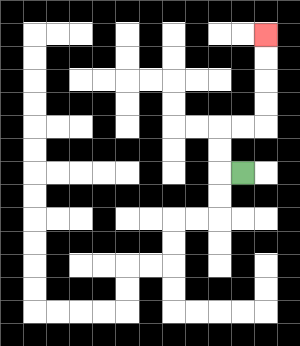{'start': '[10, 7]', 'end': '[11, 1]', 'path_directions': 'L,U,U,R,R,U,U,U,U', 'path_coordinates': '[[10, 7], [9, 7], [9, 6], [9, 5], [10, 5], [11, 5], [11, 4], [11, 3], [11, 2], [11, 1]]'}